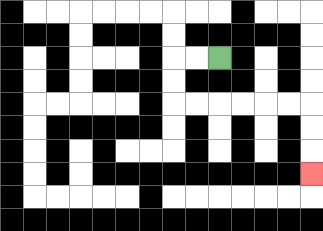{'start': '[9, 2]', 'end': '[13, 7]', 'path_directions': 'L,L,D,D,R,R,R,R,R,R,D,D,D', 'path_coordinates': '[[9, 2], [8, 2], [7, 2], [7, 3], [7, 4], [8, 4], [9, 4], [10, 4], [11, 4], [12, 4], [13, 4], [13, 5], [13, 6], [13, 7]]'}